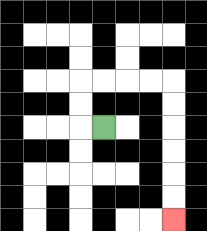{'start': '[4, 5]', 'end': '[7, 9]', 'path_directions': 'L,U,U,R,R,R,R,D,D,D,D,D,D', 'path_coordinates': '[[4, 5], [3, 5], [3, 4], [3, 3], [4, 3], [5, 3], [6, 3], [7, 3], [7, 4], [7, 5], [7, 6], [7, 7], [7, 8], [7, 9]]'}